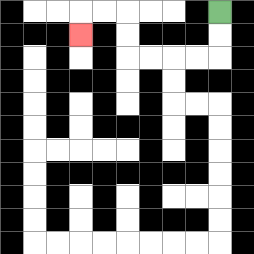{'start': '[9, 0]', 'end': '[3, 1]', 'path_directions': 'D,D,L,L,L,L,U,U,L,L,D', 'path_coordinates': '[[9, 0], [9, 1], [9, 2], [8, 2], [7, 2], [6, 2], [5, 2], [5, 1], [5, 0], [4, 0], [3, 0], [3, 1]]'}